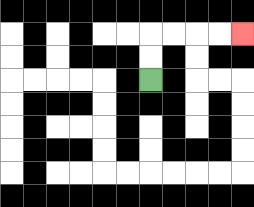{'start': '[6, 3]', 'end': '[10, 1]', 'path_directions': 'U,U,R,R,R,R', 'path_coordinates': '[[6, 3], [6, 2], [6, 1], [7, 1], [8, 1], [9, 1], [10, 1]]'}